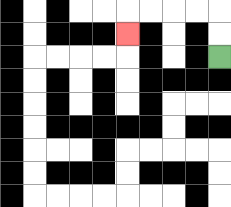{'start': '[9, 2]', 'end': '[5, 1]', 'path_directions': 'U,U,L,L,L,L,D', 'path_coordinates': '[[9, 2], [9, 1], [9, 0], [8, 0], [7, 0], [6, 0], [5, 0], [5, 1]]'}